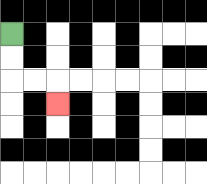{'start': '[0, 1]', 'end': '[2, 4]', 'path_directions': 'D,D,R,R,D', 'path_coordinates': '[[0, 1], [0, 2], [0, 3], [1, 3], [2, 3], [2, 4]]'}